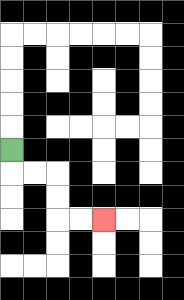{'start': '[0, 6]', 'end': '[4, 9]', 'path_directions': 'D,R,R,D,D,R,R', 'path_coordinates': '[[0, 6], [0, 7], [1, 7], [2, 7], [2, 8], [2, 9], [3, 9], [4, 9]]'}